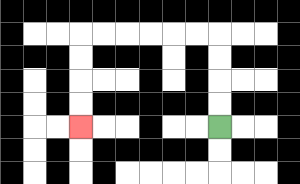{'start': '[9, 5]', 'end': '[3, 5]', 'path_directions': 'U,U,U,U,L,L,L,L,L,L,D,D,D,D', 'path_coordinates': '[[9, 5], [9, 4], [9, 3], [9, 2], [9, 1], [8, 1], [7, 1], [6, 1], [5, 1], [4, 1], [3, 1], [3, 2], [3, 3], [3, 4], [3, 5]]'}